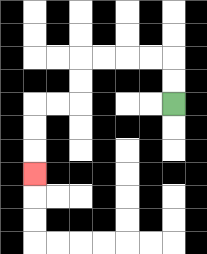{'start': '[7, 4]', 'end': '[1, 7]', 'path_directions': 'U,U,L,L,L,L,D,D,L,L,D,D,D', 'path_coordinates': '[[7, 4], [7, 3], [7, 2], [6, 2], [5, 2], [4, 2], [3, 2], [3, 3], [3, 4], [2, 4], [1, 4], [1, 5], [1, 6], [1, 7]]'}